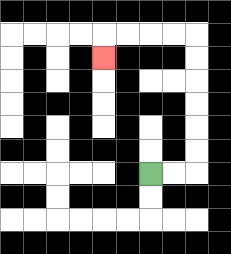{'start': '[6, 7]', 'end': '[4, 2]', 'path_directions': 'R,R,U,U,U,U,U,U,L,L,L,L,D', 'path_coordinates': '[[6, 7], [7, 7], [8, 7], [8, 6], [8, 5], [8, 4], [8, 3], [8, 2], [8, 1], [7, 1], [6, 1], [5, 1], [4, 1], [4, 2]]'}